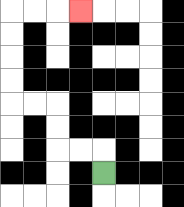{'start': '[4, 7]', 'end': '[3, 0]', 'path_directions': 'U,L,L,U,U,L,L,U,U,U,U,R,R,R', 'path_coordinates': '[[4, 7], [4, 6], [3, 6], [2, 6], [2, 5], [2, 4], [1, 4], [0, 4], [0, 3], [0, 2], [0, 1], [0, 0], [1, 0], [2, 0], [3, 0]]'}